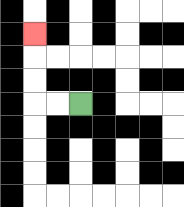{'start': '[3, 4]', 'end': '[1, 1]', 'path_directions': 'L,L,U,U,U', 'path_coordinates': '[[3, 4], [2, 4], [1, 4], [1, 3], [1, 2], [1, 1]]'}